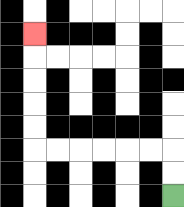{'start': '[7, 8]', 'end': '[1, 1]', 'path_directions': 'U,U,L,L,L,L,L,L,U,U,U,U,U', 'path_coordinates': '[[7, 8], [7, 7], [7, 6], [6, 6], [5, 6], [4, 6], [3, 6], [2, 6], [1, 6], [1, 5], [1, 4], [1, 3], [1, 2], [1, 1]]'}